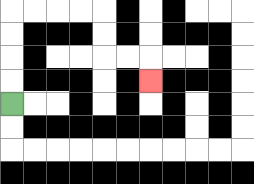{'start': '[0, 4]', 'end': '[6, 3]', 'path_directions': 'U,U,U,U,R,R,R,R,D,D,R,R,D', 'path_coordinates': '[[0, 4], [0, 3], [0, 2], [0, 1], [0, 0], [1, 0], [2, 0], [3, 0], [4, 0], [4, 1], [4, 2], [5, 2], [6, 2], [6, 3]]'}